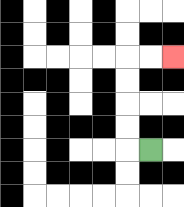{'start': '[6, 6]', 'end': '[7, 2]', 'path_directions': 'L,U,U,U,U,R,R', 'path_coordinates': '[[6, 6], [5, 6], [5, 5], [5, 4], [5, 3], [5, 2], [6, 2], [7, 2]]'}